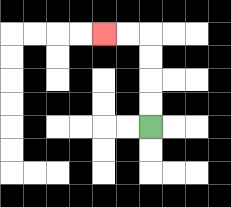{'start': '[6, 5]', 'end': '[4, 1]', 'path_directions': 'U,U,U,U,L,L', 'path_coordinates': '[[6, 5], [6, 4], [6, 3], [6, 2], [6, 1], [5, 1], [4, 1]]'}